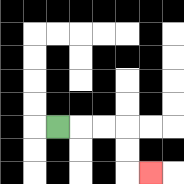{'start': '[2, 5]', 'end': '[6, 7]', 'path_directions': 'R,R,R,D,D,R', 'path_coordinates': '[[2, 5], [3, 5], [4, 5], [5, 5], [5, 6], [5, 7], [6, 7]]'}